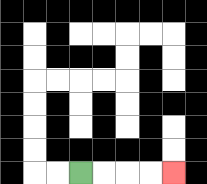{'start': '[3, 7]', 'end': '[7, 7]', 'path_directions': 'R,R,R,R', 'path_coordinates': '[[3, 7], [4, 7], [5, 7], [6, 7], [7, 7]]'}